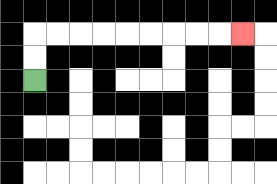{'start': '[1, 3]', 'end': '[10, 1]', 'path_directions': 'U,U,R,R,R,R,R,R,R,R,R', 'path_coordinates': '[[1, 3], [1, 2], [1, 1], [2, 1], [3, 1], [4, 1], [5, 1], [6, 1], [7, 1], [8, 1], [9, 1], [10, 1]]'}